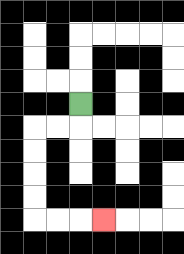{'start': '[3, 4]', 'end': '[4, 9]', 'path_directions': 'D,L,L,D,D,D,D,R,R,R', 'path_coordinates': '[[3, 4], [3, 5], [2, 5], [1, 5], [1, 6], [1, 7], [1, 8], [1, 9], [2, 9], [3, 9], [4, 9]]'}